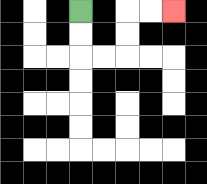{'start': '[3, 0]', 'end': '[7, 0]', 'path_directions': 'D,D,R,R,U,U,R,R', 'path_coordinates': '[[3, 0], [3, 1], [3, 2], [4, 2], [5, 2], [5, 1], [5, 0], [6, 0], [7, 0]]'}